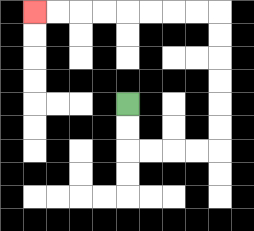{'start': '[5, 4]', 'end': '[1, 0]', 'path_directions': 'D,D,R,R,R,R,U,U,U,U,U,U,L,L,L,L,L,L,L,L', 'path_coordinates': '[[5, 4], [5, 5], [5, 6], [6, 6], [7, 6], [8, 6], [9, 6], [9, 5], [9, 4], [9, 3], [9, 2], [9, 1], [9, 0], [8, 0], [7, 0], [6, 0], [5, 0], [4, 0], [3, 0], [2, 0], [1, 0]]'}